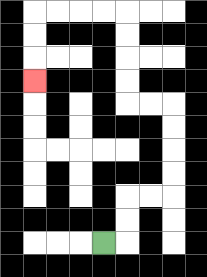{'start': '[4, 10]', 'end': '[1, 3]', 'path_directions': 'R,U,U,R,R,U,U,U,U,L,L,U,U,U,U,L,L,L,L,D,D,D', 'path_coordinates': '[[4, 10], [5, 10], [5, 9], [5, 8], [6, 8], [7, 8], [7, 7], [7, 6], [7, 5], [7, 4], [6, 4], [5, 4], [5, 3], [5, 2], [5, 1], [5, 0], [4, 0], [3, 0], [2, 0], [1, 0], [1, 1], [1, 2], [1, 3]]'}